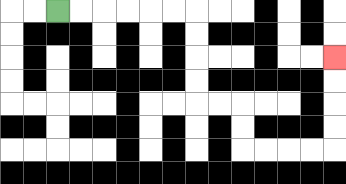{'start': '[2, 0]', 'end': '[14, 2]', 'path_directions': 'R,R,R,R,R,R,D,D,D,D,R,R,D,D,R,R,R,R,U,U,U,U', 'path_coordinates': '[[2, 0], [3, 0], [4, 0], [5, 0], [6, 0], [7, 0], [8, 0], [8, 1], [8, 2], [8, 3], [8, 4], [9, 4], [10, 4], [10, 5], [10, 6], [11, 6], [12, 6], [13, 6], [14, 6], [14, 5], [14, 4], [14, 3], [14, 2]]'}